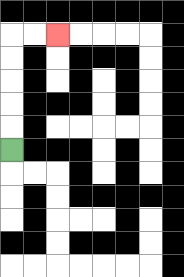{'start': '[0, 6]', 'end': '[2, 1]', 'path_directions': 'U,U,U,U,U,R,R', 'path_coordinates': '[[0, 6], [0, 5], [0, 4], [0, 3], [0, 2], [0, 1], [1, 1], [2, 1]]'}